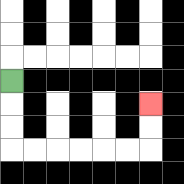{'start': '[0, 3]', 'end': '[6, 4]', 'path_directions': 'D,D,D,R,R,R,R,R,R,U,U', 'path_coordinates': '[[0, 3], [0, 4], [0, 5], [0, 6], [1, 6], [2, 6], [3, 6], [4, 6], [5, 6], [6, 6], [6, 5], [6, 4]]'}